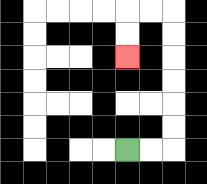{'start': '[5, 6]', 'end': '[5, 2]', 'path_directions': 'R,R,U,U,U,U,U,U,L,L,D,D', 'path_coordinates': '[[5, 6], [6, 6], [7, 6], [7, 5], [7, 4], [7, 3], [7, 2], [7, 1], [7, 0], [6, 0], [5, 0], [5, 1], [5, 2]]'}